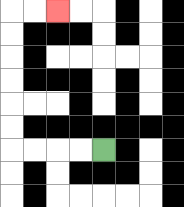{'start': '[4, 6]', 'end': '[2, 0]', 'path_directions': 'L,L,L,L,U,U,U,U,U,U,R,R', 'path_coordinates': '[[4, 6], [3, 6], [2, 6], [1, 6], [0, 6], [0, 5], [0, 4], [0, 3], [0, 2], [0, 1], [0, 0], [1, 0], [2, 0]]'}